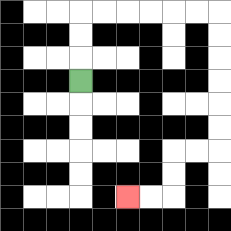{'start': '[3, 3]', 'end': '[5, 8]', 'path_directions': 'U,U,U,R,R,R,R,R,R,D,D,D,D,D,D,L,L,D,D,L,L', 'path_coordinates': '[[3, 3], [3, 2], [3, 1], [3, 0], [4, 0], [5, 0], [6, 0], [7, 0], [8, 0], [9, 0], [9, 1], [9, 2], [9, 3], [9, 4], [9, 5], [9, 6], [8, 6], [7, 6], [7, 7], [7, 8], [6, 8], [5, 8]]'}